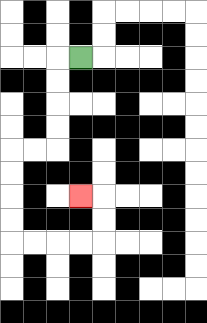{'start': '[3, 2]', 'end': '[3, 8]', 'path_directions': 'L,D,D,D,D,L,L,D,D,D,D,R,R,R,R,U,U,L', 'path_coordinates': '[[3, 2], [2, 2], [2, 3], [2, 4], [2, 5], [2, 6], [1, 6], [0, 6], [0, 7], [0, 8], [0, 9], [0, 10], [1, 10], [2, 10], [3, 10], [4, 10], [4, 9], [4, 8], [3, 8]]'}